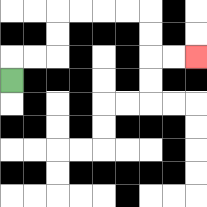{'start': '[0, 3]', 'end': '[8, 2]', 'path_directions': 'U,R,R,U,U,R,R,R,R,D,D,R,R', 'path_coordinates': '[[0, 3], [0, 2], [1, 2], [2, 2], [2, 1], [2, 0], [3, 0], [4, 0], [5, 0], [6, 0], [6, 1], [6, 2], [7, 2], [8, 2]]'}